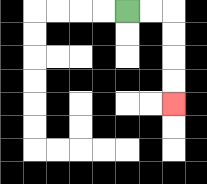{'start': '[5, 0]', 'end': '[7, 4]', 'path_directions': 'R,R,D,D,D,D', 'path_coordinates': '[[5, 0], [6, 0], [7, 0], [7, 1], [7, 2], [7, 3], [7, 4]]'}